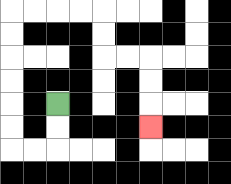{'start': '[2, 4]', 'end': '[6, 5]', 'path_directions': 'D,D,L,L,U,U,U,U,U,U,R,R,R,R,D,D,R,R,D,D,D', 'path_coordinates': '[[2, 4], [2, 5], [2, 6], [1, 6], [0, 6], [0, 5], [0, 4], [0, 3], [0, 2], [0, 1], [0, 0], [1, 0], [2, 0], [3, 0], [4, 0], [4, 1], [4, 2], [5, 2], [6, 2], [6, 3], [6, 4], [6, 5]]'}